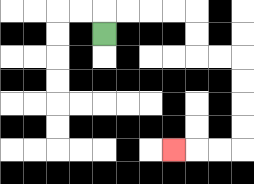{'start': '[4, 1]', 'end': '[7, 6]', 'path_directions': 'U,R,R,R,R,D,D,R,R,D,D,D,D,L,L,L', 'path_coordinates': '[[4, 1], [4, 0], [5, 0], [6, 0], [7, 0], [8, 0], [8, 1], [8, 2], [9, 2], [10, 2], [10, 3], [10, 4], [10, 5], [10, 6], [9, 6], [8, 6], [7, 6]]'}